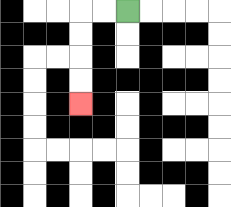{'start': '[5, 0]', 'end': '[3, 4]', 'path_directions': 'L,L,D,D,D,D', 'path_coordinates': '[[5, 0], [4, 0], [3, 0], [3, 1], [3, 2], [3, 3], [3, 4]]'}